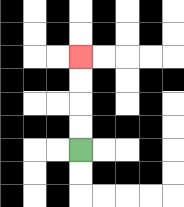{'start': '[3, 6]', 'end': '[3, 2]', 'path_directions': 'U,U,U,U', 'path_coordinates': '[[3, 6], [3, 5], [3, 4], [3, 3], [3, 2]]'}